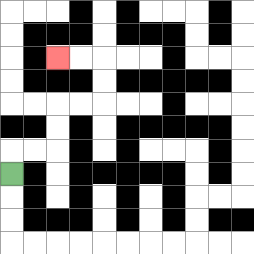{'start': '[0, 7]', 'end': '[2, 2]', 'path_directions': 'U,R,R,U,U,R,R,U,U,L,L', 'path_coordinates': '[[0, 7], [0, 6], [1, 6], [2, 6], [2, 5], [2, 4], [3, 4], [4, 4], [4, 3], [4, 2], [3, 2], [2, 2]]'}